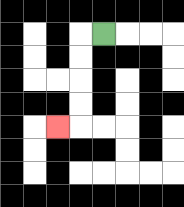{'start': '[4, 1]', 'end': '[2, 5]', 'path_directions': 'L,D,D,D,D,L', 'path_coordinates': '[[4, 1], [3, 1], [3, 2], [3, 3], [3, 4], [3, 5], [2, 5]]'}